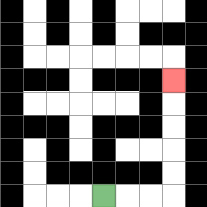{'start': '[4, 8]', 'end': '[7, 3]', 'path_directions': 'R,R,R,U,U,U,U,U', 'path_coordinates': '[[4, 8], [5, 8], [6, 8], [7, 8], [7, 7], [7, 6], [7, 5], [7, 4], [7, 3]]'}